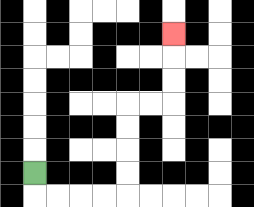{'start': '[1, 7]', 'end': '[7, 1]', 'path_directions': 'D,R,R,R,R,U,U,U,U,R,R,U,U,U', 'path_coordinates': '[[1, 7], [1, 8], [2, 8], [3, 8], [4, 8], [5, 8], [5, 7], [5, 6], [5, 5], [5, 4], [6, 4], [7, 4], [7, 3], [7, 2], [7, 1]]'}